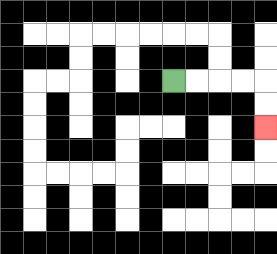{'start': '[7, 3]', 'end': '[11, 5]', 'path_directions': 'R,R,R,R,D,D', 'path_coordinates': '[[7, 3], [8, 3], [9, 3], [10, 3], [11, 3], [11, 4], [11, 5]]'}